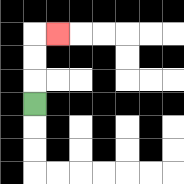{'start': '[1, 4]', 'end': '[2, 1]', 'path_directions': 'U,U,U,R', 'path_coordinates': '[[1, 4], [1, 3], [1, 2], [1, 1], [2, 1]]'}